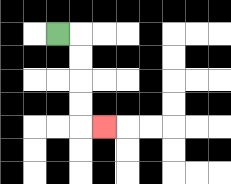{'start': '[2, 1]', 'end': '[4, 5]', 'path_directions': 'R,D,D,D,D,R', 'path_coordinates': '[[2, 1], [3, 1], [3, 2], [3, 3], [3, 4], [3, 5], [4, 5]]'}